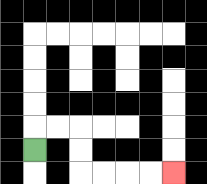{'start': '[1, 6]', 'end': '[7, 7]', 'path_directions': 'U,R,R,D,D,R,R,R,R', 'path_coordinates': '[[1, 6], [1, 5], [2, 5], [3, 5], [3, 6], [3, 7], [4, 7], [5, 7], [6, 7], [7, 7]]'}